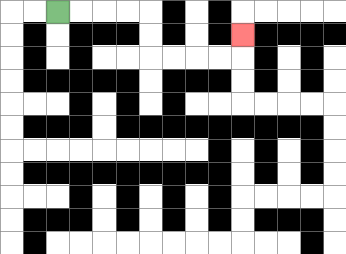{'start': '[2, 0]', 'end': '[10, 1]', 'path_directions': 'R,R,R,R,D,D,R,R,R,R,U', 'path_coordinates': '[[2, 0], [3, 0], [4, 0], [5, 0], [6, 0], [6, 1], [6, 2], [7, 2], [8, 2], [9, 2], [10, 2], [10, 1]]'}